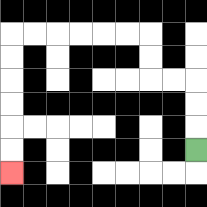{'start': '[8, 6]', 'end': '[0, 7]', 'path_directions': 'U,U,U,L,L,U,U,L,L,L,L,L,L,D,D,D,D,D,D', 'path_coordinates': '[[8, 6], [8, 5], [8, 4], [8, 3], [7, 3], [6, 3], [6, 2], [6, 1], [5, 1], [4, 1], [3, 1], [2, 1], [1, 1], [0, 1], [0, 2], [0, 3], [0, 4], [0, 5], [0, 6], [0, 7]]'}